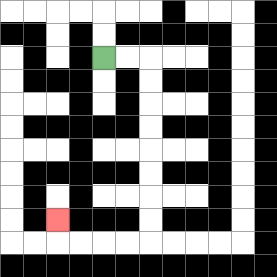{'start': '[4, 2]', 'end': '[2, 9]', 'path_directions': 'R,R,D,D,D,D,D,D,D,D,L,L,L,L,U', 'path_coordinates': '[[4, 2], [5, 2], [6, 2], [6, 3], [6, 4], [6, 5], [6, 6], [6, 7], [6, 8], [6, 9], [6, 10], [5, 10], [4, 10], [3, 10], [2, 10], [2, 9]]'}